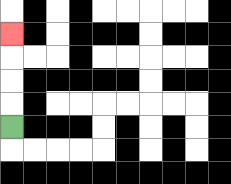{'start': '[0, 5]', 'end': '[0, 1]', 'path_directions': 'U,U,U,U', 'path_coordinates': '[[0, 5], [0, 4], [0, 3], [0, 2], [0, 1]]'}